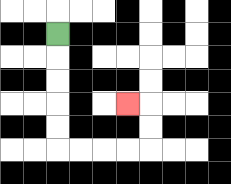{'start': '[2, 1]', 'end': '[5, 4]', 'path_directions': 'D,D,D,D,D,R,R,R,R,U,U,L', 'path_coordinates': '[[2, 1], [2, 2], [2, 3], [2, 4], [2, 5], [2, 6], [3, 6], [4, 6], [5, 6], [6, 6], [6, 5], [6, 4], [5, 4]]'}